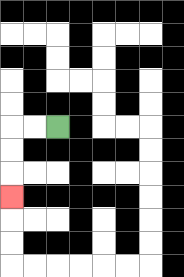{'start': '[2, 5]', 'end': '[0, 8]', 'path_directions': 'L,L,D,D,D', 'path_coordinates': '[[2, 5], [1, 5], [0, 5], [0, 6], [0, 7], [0, 8]]'}